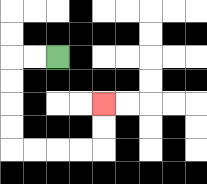{'start': '[2, 2]', 'end': '[4, 4]', 'path_directions': 'L,L,D,D,D,D,R,R,R,R,U,U', 'path_coordinates': '[[2, 2], [1, 2], [0, 2], [0, 3], [0, 4], [0, 5], [0, 6], [1, 6], [2, 6], [3, 6], [4, 6], [4, 5], [4, 4]]'}